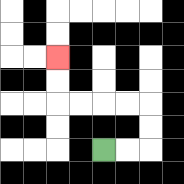{'start': '[4, 6]', 'end': '[2, 2]', 'path_directions': 'R,R,U,U,L,L,L,L,U,U', 'path_coordinates': '[[4, 6], [5, 6], [6, 6], [6, 5], [6, 4], [5, 4], [4, 4], [3, 4], [2, 4], [2, 3], [2, 2]]'}